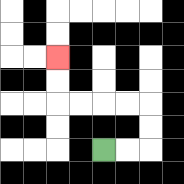{'start': '[4, 6]', 'end': '[2, 2]', 'path_directions': 'R,R,U,U,L,L,L,L,U,U', 'path_coordinates': '[[4, 6], [5, 6], [6, 6], [6, 5], [6, 4], [5, 4], [4, 4], [3, 4], [2, 4], [2, 3], [2, 2]]'}